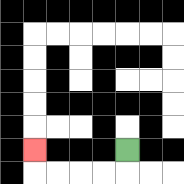{'start': '[5, 6]', 'end': '[1, 6]', 'path_directions': 'D,L,L,L,L,U', 'path_coordinates': '[[5, 6], [5, 7], [4, 7], [3, 7], [2, 7], [1, 7], [1, 6]]'}